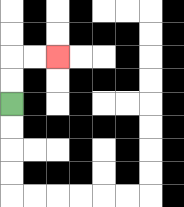{'start': '[0, 4]', 'end': '[2, 2]', 'path_directions': 'U,U,R,R', 'path_coordinates': '[[0, 4], [0, 3], [0, 2], [1, 2], [2, 2]]'}